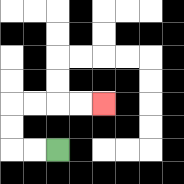{'start': '[2, 6]', 'end': '[4, 4]', 'path_directions': 'L,L,U,U,R,R,R,R', 'path_coordinates': '[[2, 6], [1, 6], [0, 6], [0, 5], [0, 4], [1, 4], [2, 4], [3, 4], [4, 4]]'}